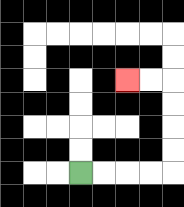{'start': '[3, 7]', 'end': '[5, 3]', 'path_directions': 'R,R,R,R,U,U,U,U,L,L', 'path_coordinates': '[[3, 7], [4, 7], [5, 7], [6, 7], [7, 7], [7, 6], [7, 5], [7, 4], [7, 3], [6, 3], [5, 3]]'}